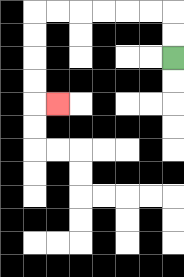{'start': '[7, 2]', 'end': '[2, 4]', 'path_directions': 'U,U,L,L,L,L,L,L,D,D,D,D,R', 'path_coordinates': '[[7, 2], [7, 1], [7, 0], [6, 0], [5, 0], [4, 0], [3, 0], [2, 0], [1, 0], [1, 1], [1, 2], [1, 3], [1, 4], [2, 4]]'}